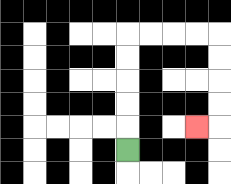{'start': '[5, 6]', 'end': '[8, 5]', 'path_directions': 'U,U,U,U,U,R,R,R,R,D,D,D,D,L', 'path_coordinates': '[[5, 6], [5, 5], [5, 4], [5, 3], [5, 2], [5, 1], [6, 1], [7, 1], [8, 1], [9, 1], [9, 2], [9, 3], [9, 4], [9, 5], [8, 5]]'}